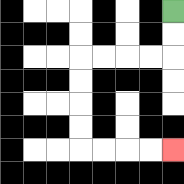{'start': '[7, 0]', 'end': '[7, 6]', 'path_directions': 'D,D,L,L,L,L,D,D,D,D,R,R,R,R', 'path_coordinates': '[[7, 0], [7, 1], [7, 2], [6, 2], [5, 2], [4, 2], [3, 2], [3, 3], [3, 4], [3, 5], [3, 6], [4, 6], [5, 6], [6, 6], [7, 6]]'}